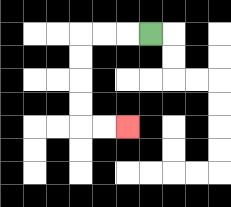{'start': '[6, 1]', 'end': '[5, 5]', 'path_directions': 'L,L,L,D,D,D,D,R,R', 'path_coordinates': '[[6, 1], [5, 1], [4, 1], [3, 1], [3, 2], [3, 3], [3, 4], [3, 5], [4, 5], [5, 5]]'}